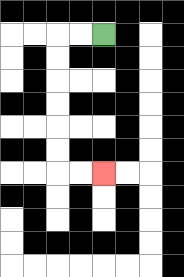{'start': '[4, 1]', 'end': '[4, 7]', 'path_directions': 'L,L,D,D,D,D,D,D,R,R', 'path_coordinates': '[[4, 1], [3, 1], [2, 1], [2, 2], [2, 3], [2, 4], [2, 5], [2, 6], [2, 7], [3, 7], [4, 7]]'}